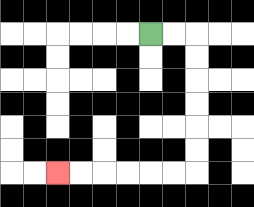{'start': '[6, 1]', 'end': '[2, 7]', 'path_directions': 'R,R,D,D,D,D,D,D,L,L,L,L,L,L', 'path_coordinates': '[[6, 1], [7, 1], [8, 1], [8, 2], [8, 3], [8, 4], [8, 5], [8, 6], [8, 7], [7, 7], [6, 7], [5, 7], [4, 7], [3, 7], [2, 7]]'}